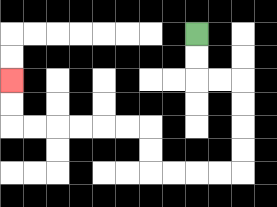{'start': '[8, 1]', 'end': '[0, 3]', 'path_directions': 'D,D,R,R,D,D,D,D,L,L,L,L,U,U,L,L,L,L,L,L,U,U', 'path_coordinates': '[[8, 1], [8, 2], [8, 3], [9, 3], [10, 3], [10, 4], [10, 5], [10, 6], [10, 7], [9, 7], [8, 7], [7, 7], [6, 7], [6, 6], [6, 5], [5, 5], [4, 5], [3, 5], [2, 5], [1, 5], [0, 5], [0, 4], [0, 3]]'}